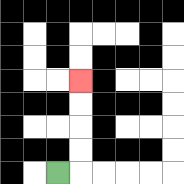{'start': '[2, 7]', 'end': '[3, 3]', 'path_directions': 'R,U,U,U,U', 'path_coordinates': '[[2, 7], [3, 7], [3, 6], [3, 5], [3, 4], [3, 3]]'}